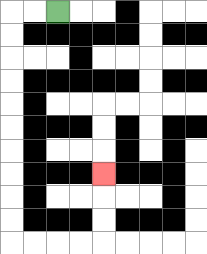{'start': '[2, 0]', 'end': '[4, 7]', 'path_directions': 'L,L,D,D,D,D,D,D,D,D,D,D,R,R,R,R,U,U,U', 'path_coordinates': '[[2, 0], [1, 0], [0, 0], [0, 1], [0, 2], [0, 3], [0, 4], [0, 5], [0, 6], [0, 7], [0, 8], [0, 9], [0, 10], [1, 10], [2, 10], [3, 10], [4, 10], [4, 9], [4, 8], [4, 7]]'}